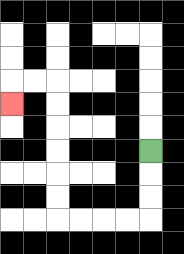{'start': '[6, 6]', 'end': '[0, 4]', 'path_directions': 'D,D,D,L,L,L,L,U,U,U,U,U,U,L,L,D', 'path_coordinates': '[[6, 6], [6, 7], [6, 8], [6, 9], [5, 9], [4, 9], [3, 9], [2, 9], [2, 8], [2, 7], [2, 6], [2, 5], [2, 4], [2, 3], [1, 3], [0, 3], [0, 4]]'}